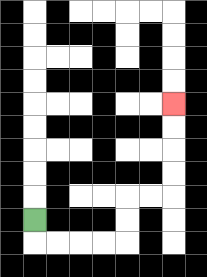{'start': '[1, 9]', 'end': '[7, 4]', 'path_directions': 'D,R,R,R,R,U,U,R,R,U,U,U,U', 'path_coordinates': '[[1, 9], [1, 10], [2, 10], [3, 10], [4, 10], [5, 10], [5, 9], [5, 8], [6, 8], [7, 8], [7, 7], [7, 6], [7, 5], [7, 4]]'}